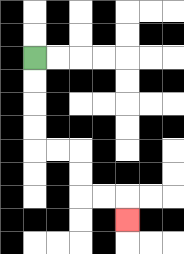{'start': '[1, 2]', 'end': '[5, 9]', 'path_directions': 'D,D,D,D,R,R,D,D,R,R,D', 'path_coordinates': '[[1, 2], [1, 3], [1, 4], [1, 5], [1, 6], [2, 6], [3, 6], [3, 7], [3, 8], [4, 8], [5, 8], [5, 9]]'}